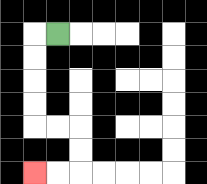{'start': '[2, 1]', 'end': '[1, 7]', 'path_directions': 'L,D,D,D,D,R,R,D,D,L,L', 'path_coordinates': '[[2, 1], [1, 1], [1, 2], [1, 3], [1, 4], [1, 5], [2, 5], [3, 5], [3, 6], [3, 7], [2, 7], [1, 7]]'}